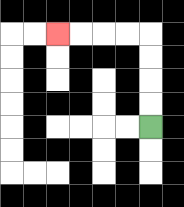{'start': '[6, 5]', 'end': '[2, 1]', 'path_directions': 'U,U,U,U,L,L,L,L', 'path_coordinates': '[[6, 5], [6, 4], [6, 3], [6, 2], [6, 1], [5, 1], [4, 1], [3, 1], [2, 1]]'}